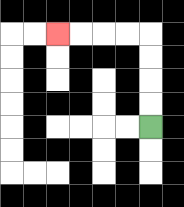{'start': '[6, 5]', 'end': '[2, 1]', 'path_directions': 'U,U,U,U,L,L,L,L', 'path_coordinates': '[[6, 5], [6, 4], [6, 3], [6, 2], [6, 1], [5, 1], [4, 1], [3, 1], [2, 1]]'}